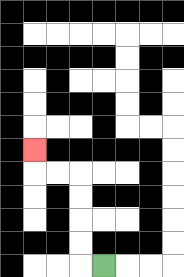{'start': '[4, 11]', 'end': '[1, 6]', 'path_directions': 'L,U,U,U,U,L,L,U', 'path_coordinates': '[[4, 11], [3, 11], [3, 10], [3, 9], [3, 8], [3, 7], [2, 7], [1, 7], [1, 6]]'}